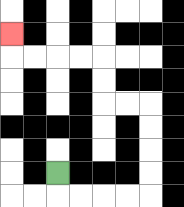{'start': '[2, 7]', 'end': '[0, 1]', 'path_directions': 'D,R,R,R,R,U,U,U,U,L,L,U,U,L,L,L,L,U', 'path_coordinates': '[[2, 7], [2, 8], [3, 8], [4, 8], [5, 8], [6, 8], [6, 7], [6, 6], [6, 5], [6, 4], [5, 4], [4, 4], [4, 3], [4, 2], [3, 2], [2, 2], [1, 2], [0, 2], [0, 1]]'}